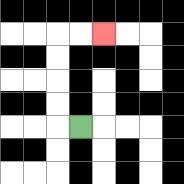{'start': '[3, 5]', 'end': '[4, 1]', 'path_directions': 'L,U,U,U,U,R,R', 'path_coordinates': '[[3, 5], [2, 5], [2, 4], [2, 3], [2, 2], [2, 1], [3, 1], [4, 1]]'}